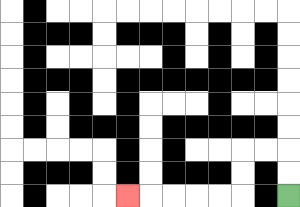{'start': '[12, 8]', 'end': '[5, 8]', 'path_directions': 'U,U,L,L,D,D,L,L,L,L,L', 'path_coordinates': '[[12, 8], [12, 7], [12, 6], [11, 6], [10, 6], [10, 7], [10, 8], [9, 8], [8, 8], [7, 8], [6, 8], [5, 8]]'}